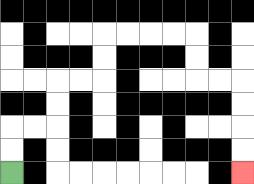{'start': '[0, 7]', 'end': '[10, 7]', 'path_directions': 'U,U,R,R,U,U,R,R,U,U,R,R,R,R,D,D,R,R,D,D,D,D', 'path_coordinates': '[[0, 7], [0, 6], [0, 5], [1, 5], [2, 5], [2, 4], [2, 3], [3, 3], [4, 3], [4, 2], [4, 1], [5, 1], [6, 1], [7, 1], [8, 1], [8, 2], [8, 3], [9, 3], [10, 3], [10, 4], [10, 5], [10, 6], [10, 7]]'}